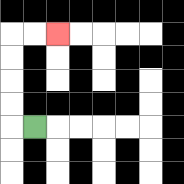{'start': '[1, 5]', 'end': '[2, 1]', 'path_directions': 'L,U,U,U,U,R,R', 'path_coordinates': '[[1, 5], [0, 5], [0, 4], [0, 3], [0, 2], [0, 1], [1, 1], [2, 1]]'}